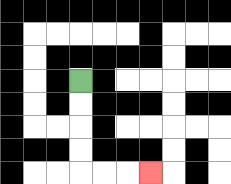{'start': '[3, 3]', 'end': '[6, 7]', 'path_directions': 'D,D,D,D,R,R,R', 'path_coordinates': '[[3, 3], [3, 4], [3, 5], [3, 6], [3, 7], [4, 7], [5, 7], [6, 7]]'}